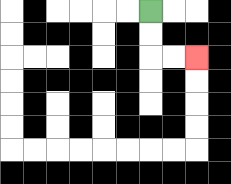{'start': '[6, 0]', 'end': '[8, 2]', 'path_directions': 'D,D,R,R', 'path_coordinates': '[[6, 0], [6, 1], [6, 2], [7, 2], [8, 2]]'}